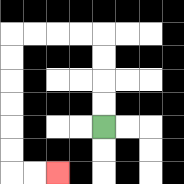{'start': '[4, 5]', 'end': '[2, 7]', 'path_directions': 'U,U,U,U,L,L,L,L,D,D,D,D,D,D,R,R', 'path_coordinates': '[[4, 5], [4, 4], [4, 3], [4, 2], [4, 1], [3, 1], [2, 1], [1, 1], [0, 1], [0, 2], [0, 3], [0, 4], [0, 5], [0, 6], [0, 7], [1, 7], [2, 7]]'}